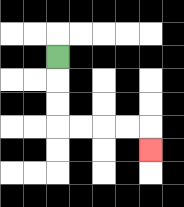{'start': '[2, 2]', 'end': '[6, 6]', 'path_directions': 'D,D,D,R,R,R,R,D', 'path_coordinates': '[[2, 2], [2, 3], [2, 4], [2, 5], [3, 5], [4, 5], [5, 5], [6, 5], [6, 6]]'}